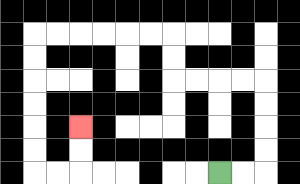{'start': '[9, 7]', 'end': '[3, 5]', 'path_directions': 'R,R,U,U,U,U,L,L,L,L,U,U,L,L,L,L,L,L,D,D,D,D,D,D,R,R,U,U', 'path_coordinates': '[[9, 7], [10, 7], [11, 7], [11, 6], [11, 5], [11, 4], [11, 3], [10, 3], [9, 3], [8, 3], [7, 3], [7, 2], [7, 1], [6, 1], [5, 1], [4, 1], [3, 1], [2, 1], [1, 1], [1, 2], [1, 3], [1, 4], [1, 5], [1, 6], [1, 7], [2, 7], [3, 7], [3, 6], [3, 5]]'}